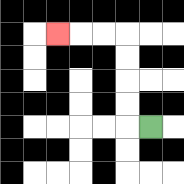{'start': '[6, 5]', 'end': '[2, 1]', 'path_directions': 'L,U,U,U,U,L,L,L', 'path_coordinates': '[[6, 5], [5, 5], [5, 4], [5, 3], [5, 2], [5, 1], [4, 1], [3, 1], [2, 1]]'}